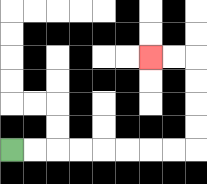{'start': '[0, 6]', 'end': '[6, 2]', 'path_directions': 'R,R,R,R,R,R,R,R,U,U,U,U,L,L', 'path_coordinates': '[[0, 6], [1, 6], [2, 6], [3, 6], [4, 6], [5, 6], [6, 6], [7, 6], [8, 6], [8, 5], [8, 4], [8, 3], [8, 2], [7, 2], [6, 2]]'}